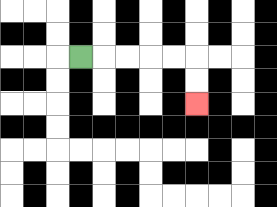{'start': '[3, 2]', 'end': '[8, 4]', 'path_directions': 'R,R,R,R,R,D,D', 'path_coordinates': '[[3, 2], [4, 2], [5, 2], [6, 2], [7, 2], [8, 2], [8, 3], [8, 4]]'}